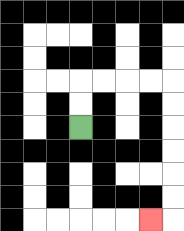{'start': '[3, 5]', 'end': '[6, 9]', 'path_directions': 'U,U,R,R,R,R,D,D,D,D,D,D,L', 'path_coordinates': '[[3, 5], [3, 4], [3, 3], [4, 3], [5, 3], [6, 3], [7, 3], [7, 4], [7, 5], [7, 6], [7, 7], [7, 8], [7, 9], [6, 9]]'}